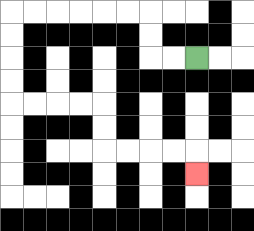{'start': '[8, 2]', 'end': '[8, 7]', 'path_directions': 'L,L,U,U,L,L,L,L,L,L,D,D,D,D,R,R,R,R,D,D,R,R,R,R,D', 'path_coordinates': '[[8, 2], [7, 2], [6, 2], [6, 1], [6, 0], [5, 0], [4, 0], [3, 0], [2, 0], [1, 0], [0, 0], [0, 1], [0, 2], [0, 3], [0, 4], [1, 4], [2, 4], [3, 4], [4, 4], [4, 5], [4, 6], [5, 6], [6, 6], [7, 6], [8, 6], [8, 7]]'}